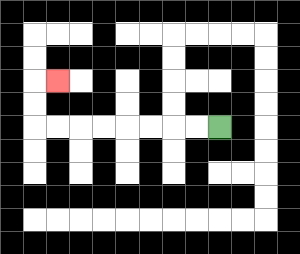{'start': '[9, 5]', 'end': '[2, 3]', 'path_directions': 'L,L,L,L,L,L,L,L,U,U,R', 'path_coordinates': '[[9, 5], [8, 5], [7, 5], [6, 5], [5, 5], [4, 5], [3, 5], [2, 5], [1, 5], [1, 4], [1, 3], [2, 3]]'}